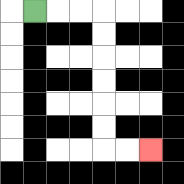{'start': '[1, 0]', 'end': '[6, 6]', 'path_directions': 'R,R,R,D,D,D,D,D,D,R,R', 'path_coordinates': '[[1, 0], [2, 0], [3, 0], [4, 0], [4, 1], [4, 2], [4, 3], [4, 4], [4, 5], [4, 6], [5, 6], [6, 6]]'}